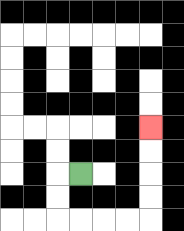{'start': '[3, 7]', 'end': '[6, 5]', 'path_directions': 'L,D,D,R,R,R,R,U,U,U,U', 'path_coordinates': '[[3, 7], [2, 7], [2, 8], [2, 9], [3, 9], [4, 9], [5, 9], [6, 9], [6, 8], [6, 7], [6, 6], [6, 5]]'}